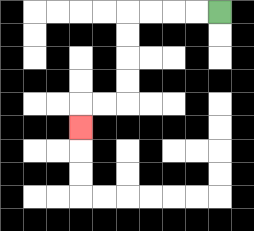{'start': '[9, 0]', 'end': '[3, 5]', 'path_directions': 'L,L,L,L,D,D,D,D,L,L,D', 'path_coordinates': '[[9, 0], [8, 0], [7, 0], [6, 0], [5, 0], [5, 1], [5, 2], [5, 3], [5, 4], [4, 4], [3, 4], [3, 5]]'}